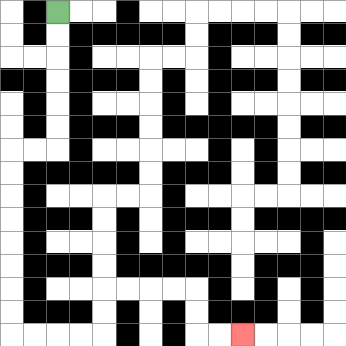{'start': '[2, 0]', 'end': '[10, 14]', 'path_directions': 'D,D,D,D,D,D,L,L,D,D,D,D,D,D,D,D,R,R,R,R,U,U,R,R,R,R,D,D,R,R', 'path_coordinates': '[[2, 0], [2, 1], [2, 2], [2, 3], [2, 4], [2, 5], [2, 6], [1, 6], [0, 6], [0, 7], [0, 8], [0, 9], [0, 10], [0, 11], [0, 12], [0, 13], [0, 14], [1, 14], [2, 14], [3, 14], [4, 14], [4, 13], [4, 12], [5, 12], [6, 12], [7, 12], [8, 12], [8, 13], [8, 14], [9, 14], [10, 14]]'}